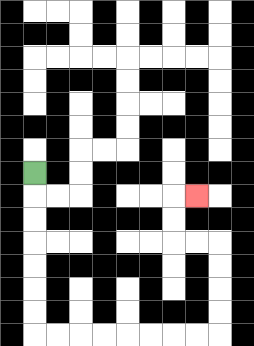{'start': '[1, 7]', 'end': '[8, 8]', 'path_directions': 'D,D,D,D,D,D,D,R,R,R,R,R,R,R,R,U,U,U,U,L,L,U,U,R', 'path_coordinates': '[[1, 7], [1, 8], [1, 9], [1, 10], [1, 11], [1, 12], [1, 13], [1, 14], [2, 14], [3, 14], [4, 14], [5, 14], [6, 14], [7, 14], [8, 14], [9, 14], [9, 13], [9, 12], [9, 11], [9, 10], [8, 10], [7, 10], [7, 9], [7, 8], [8, 8]]'}